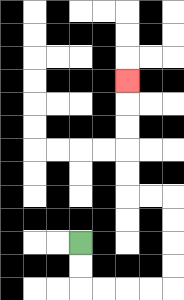{'start': '[3, 10]', 'end': '[5, 3]', 'path_directions': 'D,D,R,R,R,R,U,U,U,U,L,L,U,U,U,U,U', 'path_coordinates': '[[3, 10], [3, 11], [3, 12], [4, 12], [5, 12], [6, 12], [7, 12], [7, 11], [7, 10], [7, 9], [7, 8], [6, 8], [5, 8], [5, 7], [5, 6], [5, 5], [5, 4], [5, 3]]'}